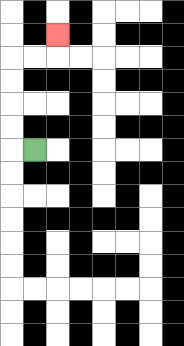{'start': '[1, 6]', 'end': '[2, 1]', 'path_directions': 'L,U,U,U,U,R,R,U', 'path_coordinates': '[[1, 6], [0, 6], [0, 5], [0, 4], [0, 3], [0, 2], [1, 2], [2, 2], [2, 1]]'}